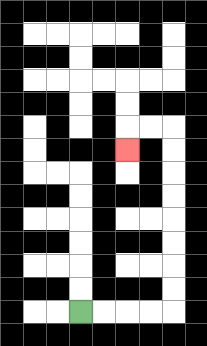{'start': '[3, 13]', 'end': '[5, 6]', 'path_directions': 'R,R,R,R,U,U,U,U,U,U,U,U,L,L,D', 'path_coordinates': '[[3, 13], [4, 13], [5, 13], [6, 13], [7, 13], [7, 12], [7, 11], [7, 10], [7, 9], [7, 8], [7, 7], [7, 6], [7, 5], [6, 5], [5, 5], [5, 6]]'}